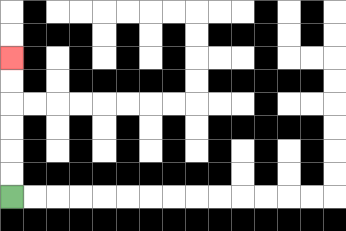{'start': '[0, 8]', 'end': '[0, 2]', 'path_directions': 'U,U,U,U,U,U', 'path_coordinates': '[[0, 8], [0, 7], [0, 6], [0, 5], [0, 4], [0, 3], [0, 2]]'}